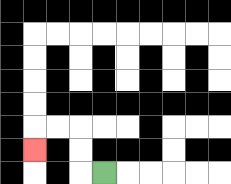{'start': '[4, 7]', 'end': '[1, 6]', 'path_directions': 'L,U,U,L,L,D', 'path_coordinates': '[[4, 7], [3, 7], [3, 6], [3, 5], [2, 5], [1, 5], [1, 6]]'}